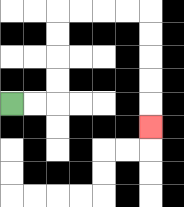{'start': '[0, 4]', 'end': '[6, 5]', 'path_directions': 'R,R,U,U,U,U,R,R,R,R,D,D,D,D,D', 'path_coordinates': '[[0, 4], [1, 4], [2, 4], [2, 3], [2, 2], [2, 1], [2, 0], [3, 0], [4, 0], [5, 0], [6, 0], [6, 1], [6, 2], [6, 3], [6, 4], [6, 5]]'}